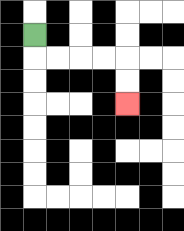{'start': '[1, 1]', 'end': '[5, 4]', 'path_directions': 'D,R,R,R,R,D,D', 'path_coordinates': '[[1, 1], [1, 2], [2, 2], [3, 2], [4, 2], [5, 2], [5, 3], [5, 4]]'}